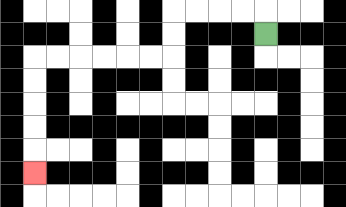{'start': '[11, 1]', 'end': '[1, 7]', 'path_directions': 'U,L,L,L,L,D,D,L,L,L,L,L,L,D,D,D,D,D', 'path_coordinates': '[[11, 1], [11, 0], [10, 0], [9, 0], [8, 0], [7, 0], [7, 1], [7, 2], [6, 2], [5, 2], [4, 2], [3, 2], [2, 2], [1, 2], [1, 3], [1, 4], [1, 5], [1, 6], [1, 7]]'}